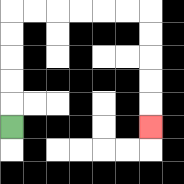{'start': '[0, 5]', 'end': '[6, 5]', 'path_directions': 'U,U,U,U,U,R,R,R,R,R,R,D,D,D,D,D', 'path_coordinates': '[[0, 5], [0, 4], [0, 3], [0, 2], [0, 1], [0, 0], [1, 0], [2, 0], [3, 0], [4, 0], [5, 0], [6, 0], [6, 1], [6, 2], [6, 3], [6, 4], [6, 5]]'}